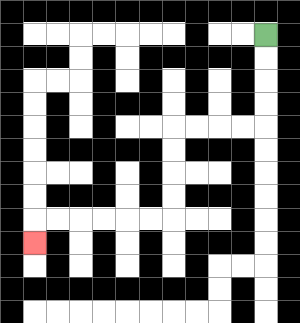{'start': '[11, 1]', 'end': '[1, 10]', 'path_directions': 'D,D,D,D,L,L,L,L,D,D,D,D,L,L,L,L,L,L,D', 'path_coordinates': '[[11, 1], [11, 2], [11, 3], [11, 4], [11, 5], [10, 5], [9, 5], [8, 5], [7, 5], [7, 6], [7, 7], [7, 8], [7, 9], [6, 9], [5, 9], [4, 9], [3, 9], [2, 9], [1, 9], [1, 10]]'}